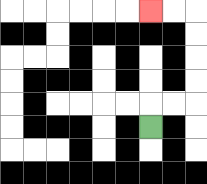{'start': '[6, 5]', 'end': '[6, 0]', 'path_directions': 'U,R,R,U,U,U,U,L,L', 'path_coordinates': '[[6, 5], [6, 4], [7, 4], [8, 4], [8, 3], [8, 2], [8, 1], [8, 0], [7, 0], [6, 0]]'}